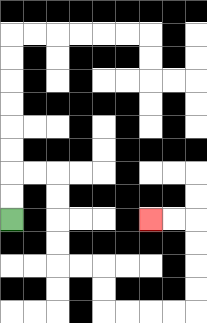{'start': '[0, 9]', 'end': '[6, 9]', 'path_directions': 'U,U,R,R,D,D,D,D,R,R,D,D,R,R,R,R,U,U,U,U,L,L', 'path_coordinates': '[[0, 9], [0, 8], [0, 7], [1, 7], [2, 7], [2, 8], [2, 9], [2, 10], [2, 11], [3, 11], [4, 11], [4, 12], [4, 13], [5, 13], [6, 13], [7, 13], [8, 13], [8, 12], [8, 11], [8, 10], [8, 9], [7, 9], [6, 9]]'}